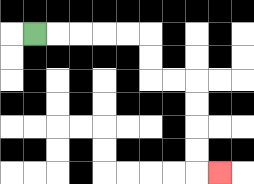{'start': '[1, 1]', 'end': '[9, 7]', 'path_directions': 'R,R,R,R,R,D,D,R,R,D,D,D,D,R', 'path_coordinates': '[[1, 1], [2, 1], [3, 1], [4, 1], [5, 1], [6, 1], [6, 2], [6, 3], [7, 3], [8, 3], [8, 4], [8, 5], [8, 6], [8, 7], [9, 7]]'}